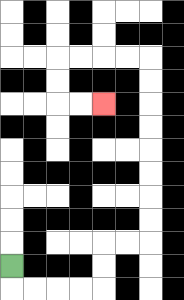{'start': '[0, 11]', 'end': '[4, 4]', 'path_directions': 'D,R,R,R,R,U,U,R,R,U,U,U,U,U,U,U,U,L,L,L,L,D,D,R,R', 'path_coordinates': '[[0, 11], [0, 12], [1, 12], [2, 12], [3, 12], [4, 12], [4, 11], [4, 10], [5, 10], [6, 10], [6, 9], [6, 8], [6, 7], [6, 6], [6, 5], [6, 4], [6, 3], [6, 2], [5, 2], [4, 2], [3, 2], [2, 2], [2, 3], [2, 4], [3, 4], [4, 4]]'}